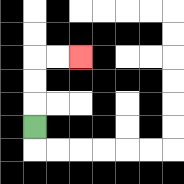{'start': '[1, 5]', 'end': '[3, 2]', 'path_directions': 'U,U,U,R,R', 'path_coordinates': '[[1, 5], [1, 4], [1, 3], [1, 2], [2, 2], [3, 2]]'}